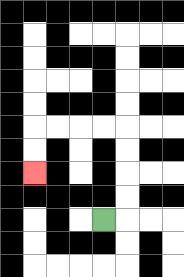{'start': '[4, 9]', 'end': '[1, 7]', 'path_directions': 'R,U,U,U,U,L,L,L,L,D,D', 'path_coordinates': '[[4, 9], [5, 9], [5, 8], [5, 7], [5, 6], [5, 5], [4, 5], [3, 5], [2, 5], [1, 5], [1, 6], [1, 7]]'}